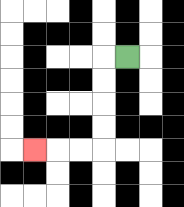{'start': '[5, 2]', 'end': '[1, 6]', 'path_directions': 'L,D,D,D,D,L,L,L', 'path_coordinates': '[[5, 2], [4, 2], [4, 3], [4, 4], [4, 5], [4, 6], [3, 6], [2, 6], [1, 6]]'}